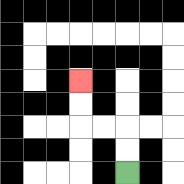{'start': '[5, 7]', 'end': '[3, 3]', 'path_directions': 'U,U,L,L,U,U', 'path_coordinates': '[[5, 7], [5, 6], [5, 5], [4, 5], [3, 5], [3, 4], [3, 3]]'}